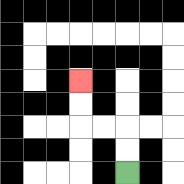{'start': '[5, 7]', 'end': '[3, 3]', 'path_directions': 'U,U,L,L,U,U', 'path_coordinates': '[[5, 7], [5, 6], [5, 5], [4, 5], [3, 5], [3, 4], [3, 3]]'}